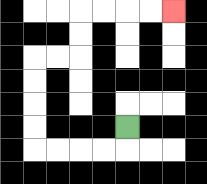{'start': '[5, 5]', 'end': '[7, 0]', 'path_directions': 'D,L,L,L,L,U,U,U,U,R,R,U,U,R,R,R,R', 'path_coordinates': '[[5, 5], [5, 6], [4, 6], [3, 6], [2, 6], [1, 6], [1, 5], [1, 4], [1, 3], [1, 2], [2, 2], [3, 2], [3, 1], [3, 0], [4, 0], [5, 0], [6, 0], [7, 0]]'}